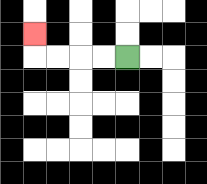{'start': '[5, 2]', 'end': '[1, 1]', 'path_directions': 'L,L,L,L,U', 'path_coordinates': '[[5, 2], [4, 2], [3, 2], [2, 2], [1, 2], [1, 1]]'}